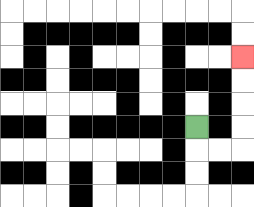{'start': '[8, 5]', 'end': '[10, 2]', 'path_directions': 'D,R,R,U,U,U,U', 'path_coordinates': '[[8, 5], [8, 6], [9, 6], [10, 6], [10, 5], [10, 4], [10, 3], [10, 2]]'}